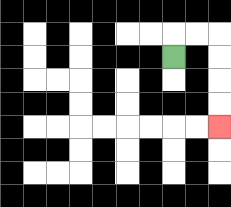{'start': '[7, 2]', 'end': '[9, 5]', 'path_directions': 'U,R,R,D,D,D,D', 'path_coordinates': '[[7, 2], [7, 1], [8, 1], [9, 1], [9, 2], [9, 3], [9, 4], [9, 5]]'}